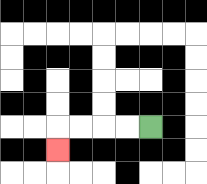{'start': '[6, 5]', 'end': '[2, 6]', 'path_directions': 'L,L,L,L,D', 'path_coordinates': '[[6, 5], [5, 5], [4, 5], [3, 5], [2, 5], [2, 6]]'}